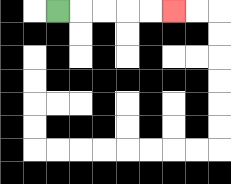{'start': '[2, 0]', 'end': '[7, 0]', 'path_directions': 'R,R,R,R,R', 'path_coordinates': '[[2, 0], [3, 0], [4, 0], [5, 0], [6, 0], [7, 0]]'}